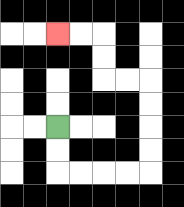{'start': '[2, 5]', 'end': '[2, 1]', 'path_directions': 'D,D,R,R,R,R,U,U,U,U,L,L,U,U,L,L', 'path_coordinates': '[[2, 5], [2, 6], [2, 7], [3, 7], [4, 7], [5, 7], [6, 7], [6, 6], [6, 5], [6, 4], [6, 3], [5, 3], [4, 3], [4, 2], [4, 1], [3, 1], [2, 1]]'}